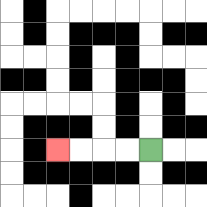{'start': '[6, 6]', 'end': '[2, 6]', 'path_directions': 'L,L,L,L', 'path_coordinates': '[[6, 6], [5, 6], [4, 6], [3, 6], [2, 6]]'}